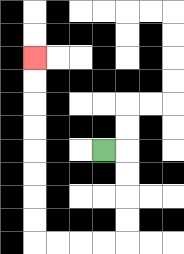{'start': '[4, 6]', 'end': '[1, 2]', 'path_directions': 'R,D,D,D,D,L,L,L,L,U,U,U,U,U,U,U,U', 'path_coordinates': '[[4, 6], [5, 6], [5, 7], [5, 8], [5, 9], [5, 10], [4, 10], [3, 10], [2, 10], [1, 10], [1, 9], [1, 8], [1, 7], [1, 6], [1, 5], [1, 4], [1, 3], [1, 2]]'}